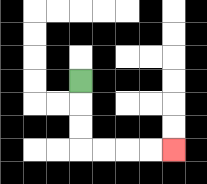{'start': '[3, 3]', 'end': '[7, 6]', 'path_directions': 'D,D,D,R,R,R,R', 'path_coordinates': '[[3, 3], [3, 4], [3, 5], [3, 6], [4, 6], [5, 6], [6, 6], [7, 6]]'}